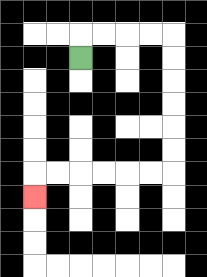{'start': '[3, 2]', 'end': '[1, 8]', 'path_directions': 'U,R,R,R,R,D,D,D,D,D,D,L,L,L,L,L,L,D', 'path_coordinates': '[[3, 2], [3, 1], [4, 1], [5, 1], [6, 1], [7, 1], [7, 2], [7, 3], [7, 4], [7, 5], [7, 6], [7, 7], [6, 7], [5, 7], [4, 7], [3, 7], [2, 7], [1, 7], [1, 8]]'}